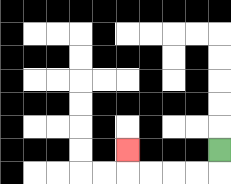{'start': '[9, 6]', 'end': '[5, 6]', 'path_directions': 'D,L,L,L,L,U', 'path_coordinates': '[[9, 6], [9, 7], [8, 7], [7, 7], [6, 7], [5, 7], [5, 6]]'}